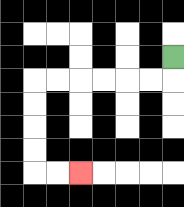{'start': '[7, 2]', 'end': '[3, 7]', 'path_directions': 'D,L,L,L,L,L,L,D,D,D,D,R,R', 'path_coordinates': '[[7, 2], [7, 3], [6, 3], [5, 3], [4, 3], [3, 3], [2, 3], [1, 3], [1, 4], [1, 5], [1, 6], [1, 7], [2, 7], [3, 7]]'}